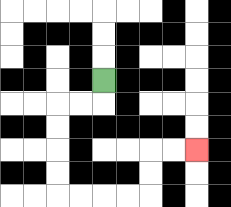{'start': '[4, 3]', 'end': '[8, 6]', 'path_directions': 'D,L,L,D,D,D,D,R,R,R,R,U,U,R,R', 'path_coordinates': '[[4, 3], [4, 4], [3, 4], [2, 4], [2, 5], [2, 6], [2, 7], [2, 8], [3, 8], [4, 8], [5, 8], [6, 8], [6, 7], [6, 6], [7, 6], [8, 6]]'}